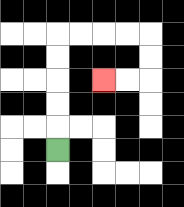{'start': '[2, 6]', 'end': '[4, 3]', 'path_directions': 'U,U,U,U,U,R,R,R,R,D,D,L,L', 'path_coordinates': '[[2, 6], [2, 5], [2, 4], [2, 3], [2, 2], [2, 1], [3, 1], [4, 1], [5, 1], [6, 1], [6, 2], [6, 3], [5, 3], [4, 3]]'}